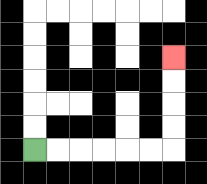{'start': '[1, 6]', 'end': '[7, 2]', 'path_directions': 'R,R,R,R,R,R,U,U,U,U', 'path_coordinates': '[[1, 6], [2, 6], [3, 6], [4, 6], [5, 6], [6, 6], [7, 6], [7, 5], [7, 4], [7, 3], [7, 2]]'}